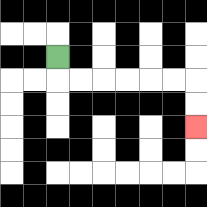{'start': '[2, 2]', 'end': '[8, 5]', 'path_directions': 'D,R,R,R,R,R,R,D,D', 'path_coordinates': '[[2, 2], [2, 3], [3, 3], [4, 3], [5, 3], [6, 3], [7, 3], [8, 3], [8, 4], [8, 5]]'}